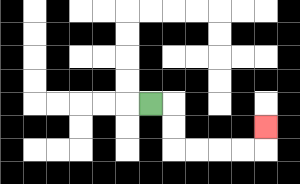{'start': '[6, 4]', 'end': '[11, 5]', 'path_directions': 'R,D,D,R,R,R,R,U', 'path_coordinates': '[[6, 4], [7, 4], [7, 5], [7, 6], [8, 6], [9, 6], [10, 6], [11, 6], [11, 5]]'}